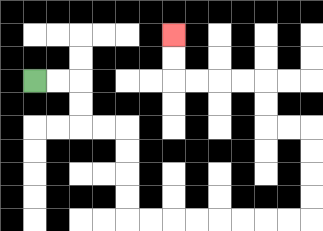{'start': '[1, 3]', 'end': '[7, 1]', 'path_directions': 'R,R,D,D,R,R,D,D,D,D,R,R,R,R,R,R,R,R,U,U,U,U,L,L,U,U,L,L,L,L,U,U', 'path_coordinates': '[[1, 3], [2, 3], [3, 3], [3, 4], [3, 5], [4, 5], [5, 5], [5, 6], [5, 7], [5, 8], [5, 9], [6, 9], [7, 9], [8, 9], [9, 9], [10, 9], [11, 9], [12, 9], [13, 9], [13, 8], [13, 7], [13, 6], [13, 5], [12, 5], [11, 5], [11, 4], [11, 3], [10, 3], [9, 3], [8, 3], [7, 3], [7, 2], [7, 1]]'}